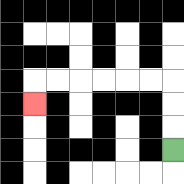{'start': '[7, 6]', 'end': '[1, 4]', 'path_directions': 'U,U,U,L,L,L,L,L,L,D', 'path_coordinates': '[[7, 6], [7, 5], [7, 4], [7, 3], [6, 3], [5, 3], [4, 3], [3, 3], [2, 3], [1, 3], [1, 4]]'}